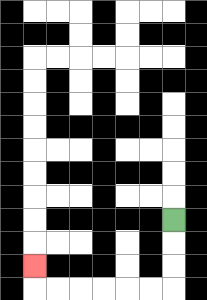{'start': '[7, 9]', 'end': '[1, 11]', 'path_directions': 'D,D,D,L,L,L,L,L,L,U', 'path_coordinates': '[[7, 9], [7, 10], [7, 11], [7, 12], [6, 12], [5, 12], [4, 12], [3, 12], [2, 12], [1, 12], [1, 11]]'}